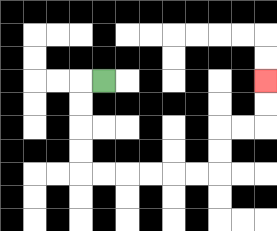{'start': '[4, 3]', 'end': '[11, 3]', 'path_directions': 'L,D,D,D,D,R,R,R,R,R,R,U,U,R,R,U,U', 'path_coordinates': '[[4, 3], [3, 3], [3, 4], [3, 5], [3, 6], [3, 7], [4, 7], [5, 7], [6, 7], [7, 7], [8, 7], [9, 7], [9, 6], [9, 5], [10, 5], [11, 5], [11, 4], [11, 3]]'}